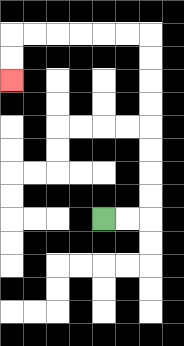{'start': '[4, 9]', 'end': '[0, 3]', 'path_directions': 'R,R,U,U,U,U,U,U,U,U,L,L,L,L,L,L,D,D', 'path_coordinates': '[[4, 9], [5, 9], [6, 9], [6, 8], [6, 7], [6, 6], [6, 5], [6, 4], [6, 3], [6, 2], [6, 1], [5, 1], [4, 1], [3, 1], [2, 1], [1, 1], [0, 1], [0, 2], [0, 3]]'}